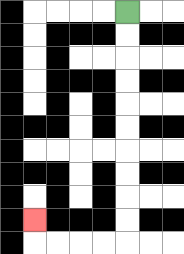{'start': '[5, 0]', 'end': '[1, 9]', 'path_directions': 'D,D,D,D,D,D,D,D,D,D,L,L,L,L,U', 'path_coordinates': '[[5, 0], [5, 1], [5, 2], [5, 3], [5, 4], [5, 5], [5, 6], [5, 7], [5, 8], [5, 9], [5, 10], [4, 10], [3, 10], [2, 10], [1, 10], [1, 9]]'}